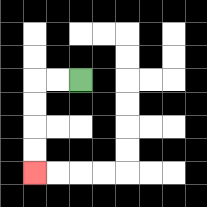{'start': '[3, 3]', 'end': '[1, 7]', 'path_directions': 'L,L,D,D,D,D', 'path_coordinates': '[[3, 3], [2, 3], [1, 3], [1, 4], [1, 5], [1, 6], [1, 7]]'}